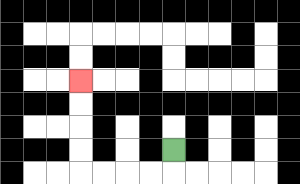{'start': '[7, 6]', 'end': '[3, 3]', 'path_directions': 'D,L,L,L,L,U,U,U,U', 'path_coordinates': '[[7, 6], [7, 7], [6, 7], [5, 7], [4, 7], [3, 7], [3, 6], [3, 5], [3, 4], [3, 3]]'}